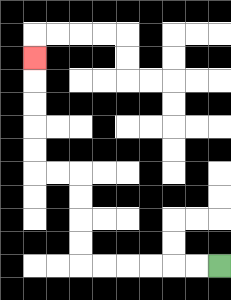{'start': '[9, 11]', 'end': '[1, 2]', 'path_directions': 'L,L,L,L,L,L,U,U,U,U,L,L,U,U,U,U,U', 'path_coordinates': '[[9, 11], [8, 11], [7, 11], [6, 11], [5, 11], [4, 11], [3, 11], [3, 10], [3, 9], [3, 8], [3, 7], [2, 7], [1, 7], [1, 6], [1, 5], [1, 4], [1, 3], [1, 2]]'}